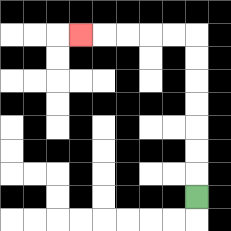{'start': '[8, 8]', 'end': '[3, 1]', 'path_directions': 'U,U,U,U,U,U,U,L,L,L,L,L', 'path_coordinates': '[[8, 8], [8, 7], [8, 6], [8, 5], [8, 4], [8, 3], [8, 2], [8, 1], [7, 1], [6, 1], [5, 1], [4, 1], [3, 1]]'}